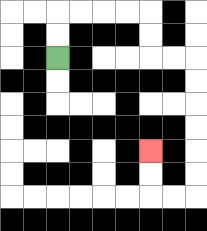{'start': '[2, 2]', 'end': '[6, 6]', 'path_directions': 'U,U,R,R,R,R,D,D,R,R,D,D,D,D,D,D,L,L,U,U', 'path_coordinates': '[[2, 2], [2, 1], [2, 0], [3, 0], [4, 0], [5, 0], [6, 0], [6, 1], [6, 2], [7, 2], [8, 2], [8, 3], [8, 4], [8, 5], [8, 6], [8, 7], [8, 8], [7, 8], [6, 8], [6, 7], [6, 6]]'}